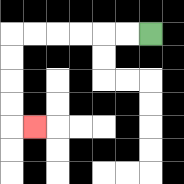{'start': '[6, 1]', 'end': '[1, 5]', 'path_directions': 'L,L,L,L,L,L,D,D,D,D,R', 'path_coordinates': '[[6, 1], [5, 1], [4, 1], [3, 1], [2, 1], [1, 1], [0, 1], [0, 2], [0, 3], [0, 4], [0, 5], [1, 5]]'}